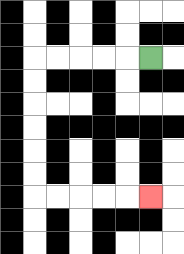{'start': '[6, 2]', 'end': '[6, 8]', 'path_directions': 'L,L,L,L,L,D,D,D,D,D,D,R,R,R,R,R', 'path_coordinates': '[[6, 2], [5, 2], [4, 2], [3, 2], [2, 2], [1, 2], [1, 3], [1, 4], [1, 5], [1, 6], [1, 7], [1, 8], [2, 8], [3, 8], [4, 8], [5, 8], [6, 8]]'}